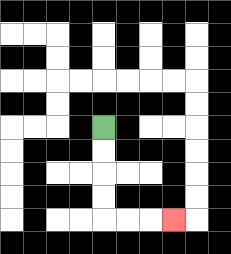{'start': '[4, 5]', 'end': '[7, 9]', 'path_directions': 'D,D,D,D,R,R,R', 'path_coordinates': '[[4, 5], [4, 6], [4, 7], [4, 8], [4, 9], [5, 9], [6, 9], [7, 9]]'}